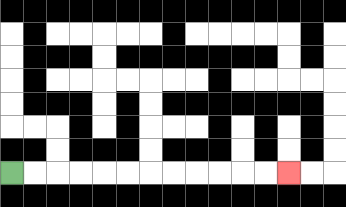{'start': '[0, 7]', 'end': '[12, 7]', 'path_directions': 'R,R,R,R,R,R,R,R,R,R,R,R', 'path_coordinates': '[[0, 7], [1, 7], [2, 7], [3, 7], [4, 7], [5, 7], [6, 7], [7, 7], [8, 7], [9, 7], [10, 7], [11, 7], [12, 7]]'}